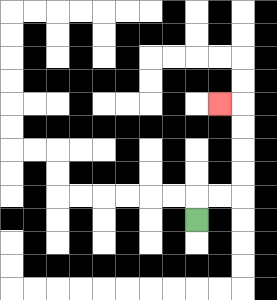{'start': '[8, 9]', 'end': '[9, 4]', 'path_directions': 'U,R,R,U,U,U,U,L', 'path_coordinates': '[[8, 9], [8, 8], [9, 8], [10, 8], [10, 7], [10, 6], [10, 5], [10, 4], [9, 4]]'}